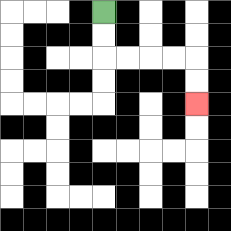{'start': '[4, 0]', 'end': '[8, 4]', 'path_directions': 'D,D,R,R,R,R,D,D', 'path_coordinates': '[[4, 0], [4, 1], [4, 2], [5, 2], [6, 2], [7, 2], [8, 2], [8, 3], [8, 4]]'}